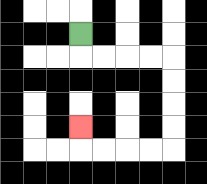{'start': '[3, 1]', 'end': '[3, 5]', 'path_directions': 'D,R,R,R,R,D,D,D,D,L,L,L,L,U', 'path_coordinates': '[[3, 1], [3, 2], [4, 2], [5, 2], [6, 2], [7, 2], [7, 3], [7, 4], [7, 5], [7, 6], [6, 6], [5, 6], [4, 6], [3, 6], [3, 5]]'}